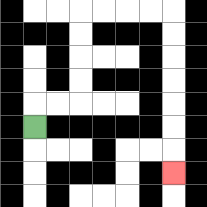{'start': '[1, 5]', 'end': '[7, 7]', 'path_directions': 'U,R,R,U,U,U,U,R,R,R,R,D,D,D,D,D,D,D', 'path_coordinates': '[[1, 5], [1, 4], [2, 4], [3, 4], [3, 3], [3, 2], [3, 1], [3, 0], [4, 0], [5, 0], [6, 0], [7, 0], [7, 1], [7, 2], [7, 3], [7, 4], [7, 5], [7, 6], [7, 7]]'}